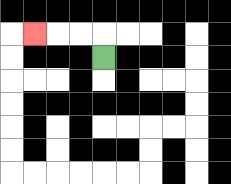{'start': '[4, 2]', 'end': '[1, 1]', 'path_directions': 'U,L,L,L', 'path_coordinates': '[[4, 2], [4, 1], [3, 1], [2, 1], [1, 1]]'}